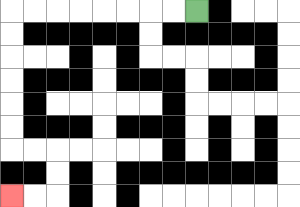{'start': '[8, 0]', 'end': '[0, 8]', 'path_directions': 'L,L,L,L,L,L,L,L,D,D,D,D,D,D,R,R,D,D,L,L', 'path_coordinates': '[[8, 0], [7, 0], [6, 0], [5, 0], [4, 0], [3, 0], [2, 0], [1, 0], [0, 0], [0, 1], [0, 2], [0, 3], [0, 4], [0, 5], [0, 6], [1, 6], [2, 6], [2, 7], [2, 8], [1, 8], [0, 8]]'}